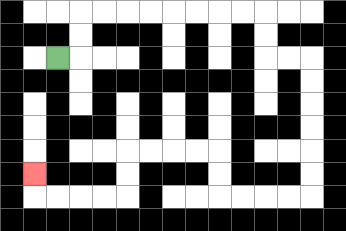{'start': '[2, 2]', 'end': '[1, 7]', 'path_directions': 'R,U,U,R,R,R,R,R,R,R,R,D,D,R,R,D,D,D,D,D,D,L,L,L,L,U,U,L,L,L,L,D,D,L,L,L,L,U', 'path_coordinates': '[[2, 2], [3, 2], [3, 1], [3, 0], [4, 0], [5, 0], [6, 0], [7, 0], [8, 0], [9, 0], [10, 0], [11, 0], [11, 1], [11, 2], [12, 2], [13, 2], [13, 3], [13, 4], [13, 5], [13, 6], [13, 7], [13, 8], [12, 8], [11, 8], [10, 8], [9, 8], [9, 7], [9, 6], [8, 6], [7, 6], [6, 6], [5, 6], [5, 7], [5, 8], [4, 8], [3, 8], [2, 8], [1, 8], [1, 7]]'}